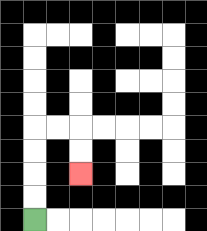{'start': '[1, 9]', 'end': '[3, 7]', 'path_directions': 'U,U,U,U,R,R,D,D', 'path_coordinates': '[[1, 9], [1, 8], [1, 7], [1, 6], [1, 5], [2, 5], [3, 5], [3, 6], [3, 7]]'}